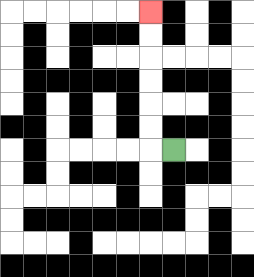{'start': '[7, 6]', 'end': '[6, 0]', 'path_directions': 'L,U,U,U,U,U,U', 'path_coordinates': '[[7, 6], [6, 6], [6, 5], [6, 4], [6, 3], [6, 2], [6, 1], [6, 0]]'}